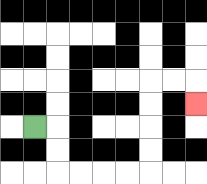{'start': '[1, 5]', 'end': '[8, 4]', 'path_directions': 'R,D,D,R,R,R,R,U,U,U,U,R,R,D', 'path_coordinates': '[[1, 5], [2, 5], [2, 6], [2, 7], [3, 7], [4, 7], [5, 7], [6, 7], [6, 6], [6, 5], [6, 4], [6, 3], [7, 3], [8, 3], [8, 4]]'}